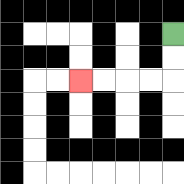{'start': '[7, 1]', 'end': '[3, 3]', 'path_directions': 'D,D,L,L,L,L', 'path_coordinates': '[[7, 1], [7, 2], [7, 3], [6, 3], [5, 3], [4, 3], [3, 3]]'}